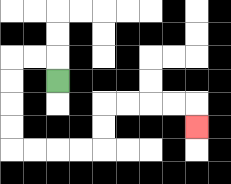{'start': '[2, 3]', 'end': '[8, 5]', 'path_directions': 'U,L,L,D,D,D,D,R,R,R,R,U,U,R,R,R,R,D', 'path_coordinates': '[[2, 3], [2, 2], [1, 2], [0, 2], [0, 3], [0, 4], [0, 5], [0, 6], [1, 6], [2, 6], [3, 6], [4, 6], [4, 5], [4, 4], [5, 4], [6, 4], [7, 4], [8, 4], [8, 5]]'}